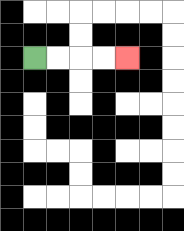{'start': '[1, 2]', 'end': '[5, 2]', 'path_directions': 'R,R,R,R', 'path_coordinates': '[[1, 2], [2, 2], [3, 2], [4, 2], [5, 2]]'}